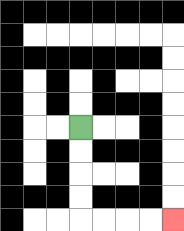{'start': '[3, 5]', 'end': '[7, 9]', 'path_directions': 'D,D,D,D,R,R,R,R', 'path_coordinates': '[[3, 5], [3, 6], [3, 7], [3, 8], [3, 9], [4, 9], [5, 9], [6, 9], [7, 9]]'}